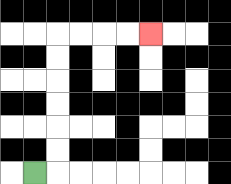{'start': '[1, 7]', 'end': '[6, 1]', 'path_directions': 'R,U,U,U,U,U,U,R,R,R,R', 'path_coordinates': '[[1, 7], [2, 7], [2, 6], [2, 5], [2, 4], [2, 3], [2, 2], [2, 1], [3, 1], [4, 1], [5, 1], [6, 1]]'}